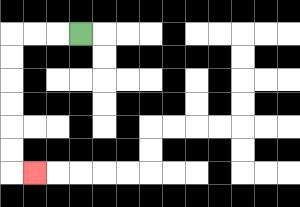{'start': '[3, 1]', 'end': '[1, 7]', 'path_directions': 'L,L,L,D,D,D,D,D,D,R', 'path_coordinates': '[[3, 1], [2, 1], [1, 1], [0, 1], [0, 2], [0, 3], [0, 4], [0, 5], [0, 6], [0, 7], [1, 7]]'}